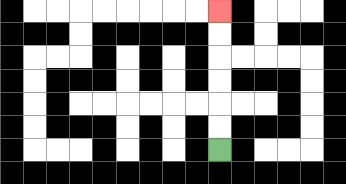{'start': '[9, 6]', 'end': '[9, 0]', 'path_directions': 'U,U,U,U,U,U', 'path_coordinates': '[[9, 6], [9, 5], [9, 4], [9, 3], [9, 2], [9, 1], [9, 0]]'}